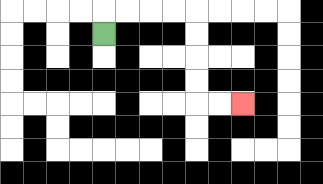{'start': '[4, 1]', 'end': '[10, 4]', 'path_directions': 'U,R,R,R,R,D,D,D,D,R,R', 'path_coordinates': '[[4, 1], [4, 0], [5, 0], [6, 0], [7, 0], [8, 0], [8, 1], [8, 2], [8, 3], [8, 4], [9, 4], [10, 4]]'}